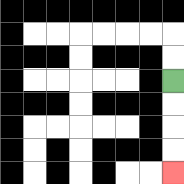{'start': '[7, 3]', 'end': '[7, 7]', 'path_directions': 'D,D,D,D', 'path_coordinates': '[[7, 3], [7, 4], [7, 5], [7, 6], [7, 7]]'}